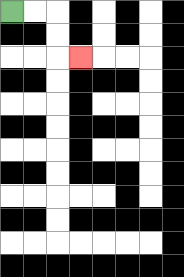{'start': '[0, 0]', 'end': '[3, 2]', 'path_directions': 'R,R,D,D,R', 'path_coordinates': '[[0, 0], [1, 0], [2, 0], [2, 1], [2, 2], [3, 2]]'}